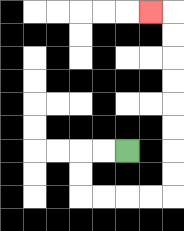{'start': '[5, 6]', 'end': '[6, 0]', 'path_directions': 'L,L,D,D,R,R,R,R,U,U,U,U,U,U,U,U,L', 'path_coordinates': '[[5, 6], [4, 6], [3, 6], [3, 7], [3, 8], [4, 8], [5, 8], [6, 8], [7, 8], [7, 7], [7, 6], [7, 5], [7, 4], [7, 3], [7, 2], [7, 1], [7, 0], [6, 0]]'}